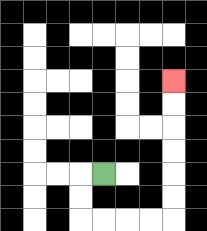{'start': '[4, 7]', 'end': '[7, 3]', 'path_directions': 'L,D,D,R,R,R,R,U,U,U,U,U,U', 'path_coordinates': '[[4, 7], [3, 7], [3, 8], [3, 9], [4, 9], [5, 9], [6, 9], [7, 9], [7, 8], [7, 7], [7, 6], [7, 5], [7, 4], [7, 3]]'}